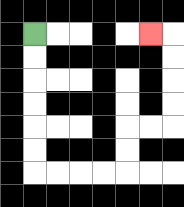{'start': '[1, 1]', 'end': '[6, 1]', 'path_directions': 'D,D,D,D,D,D,R,R,R,R,U,U,R,R,U,U,U,U,L', 'path_coordinates': '[[1, 1], [1, 2], [1, 3], [1, 4], [1, 5], [1, 6], [1, 7], [2, 7], [3, 7], [4, 7], [5, 7], [5, 6], [5, 5], [6, 5], [7, 5], [7, 4], [7, 3], [7, 2], [7, 1], [6, 1]]'}